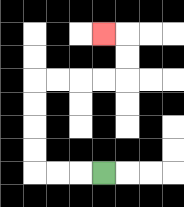{'start': '[4, 7]', 'end': '[4, 1]', 'path_directions': 'L,L,L,U,U,U,U,R,R,R,R,U,U,L', 'path_coordinates': '[[4, 7], [3, 7], [2, 7], [1, 7], [1, 6], [1, 5], [1, 4], [1, 3], [2, 3], [3, 3], [4, 3], [5, 3], [5, 2], [5, 1], [4, 1]]'}